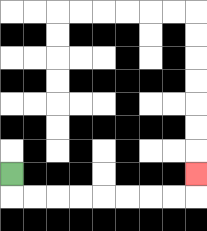{'start': '[0, 7]', 'end': '[8, 7]', 'path_directions': 'D,R,R,R,R,R,R,R,R,U', 'path_coordinates': '[[0, 7], [0, 8], [1, 8], [2, 8], [3, 8], [4, 8], [5, 8], [6, 8], [7, 8], [8, 8], [8, 7]]'}